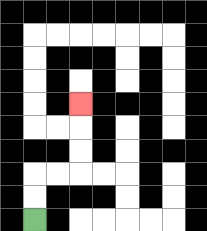{'start': '[1, 9]', 'end': '[3, 4]', 'path_directions': 'U,U,R,R,U,U,U', 'path_coordinates': '[[1, 9], [1, 8], [1, 7], [2, 7], [3, 7], [3, 6], [3, 5], [3, 4]]'}